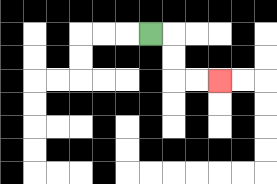{'start': '[6, 1]', 'end': '[9, 3]', 'path_directions': 'R,D,D,R,R', 'path_coordinates': '[[6, 1], [7, 1], [7, 2], [7, 3], [8, 3], [9, 3]]'}